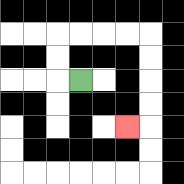{'start': '[3, 3]', 'end': '[5, 5]', 'path_directions': 'L,U,U,R,R,R,R,D,D,D,D,L', 'path_coordinates': '[[3, 3], [2, 3], [2, 2], [2, 1], [3, 1], [4, 1], [5, 1], [6, 1], [6, 2], [6, 3], [6, 4], [6, 5], [5, 5]]'}